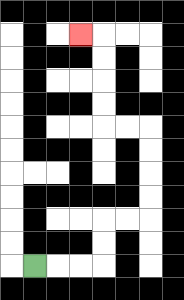{'start': '[1, 11]', 'end': '[3, 1]', 'path_directions': 'R,R,R,U,U,R,R,U,U,U,U,L,L,U,U,U,U,L', 'path_coordinates': '[[1, 11], [2, 11], [3, 11], [4, 11], [4, 10], [4, 9], [5, 9], [6, 9], [6, 8], [6, 7], [6, 6], [6, 5], [5, 5], [4, 5], [4, 4], [4, 3], [4, 2], [4, 1], [3, 1]]'}